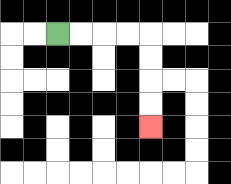{'start': '[2, 1]', 'end': '[6, 5]', 'path_directions': 'R,R,R,R,D,D,D,D', 'path_coordinates': '[[2, 1], [3, 1], [4, 1], [5, 1], [6, 1], [6, 2], [6, 3], [6, 4], [6, 5]]'}